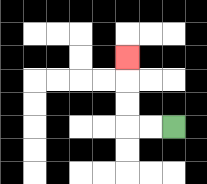{'start': '[7, 5]', 'end': '[5, 2]', 'path_directions': 'L,L,U,U,U', 'path_coordinates': '[[7, 5], [6, 5], [5, 5], [5, 4], [5, 3], [5, 2]]'}